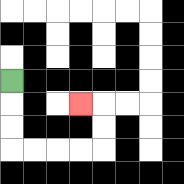{'start': '[0, 3]', 'end': '[3, 4]', 'path_directions': 'D,D,D,R,R,R,R,U,U,L', 'path_coordinates': '[[0, 3], [0, 4], [0, 5], [0, 6], [1, 6], [2, 6], [3, 6], [4, 6], [4, 5], [4, 4], [3, 4]]'}